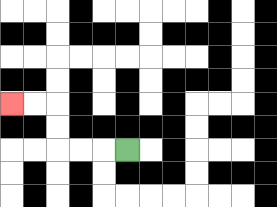{'start': '[5, 6]', 'end': '[0, 4]', 'path_directions': 'L,L,L,U,U,L,L', 'path_coordinates': '[[5, 6], [4, 6], [3, 6], [2, 6], [2, 5], [2, 4], [1, 4], [0, 4]]'}